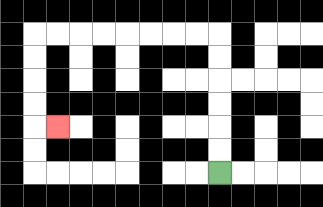{'start': '[9, 7]', 'end': '[2, 5]', 'path_directions': 'U,U,U,U,U,U,L,L,L,L,L,L,L,L,D,D,D,D,R', 'path_coordinates': '[[9, 7], [9, 6], [9, 5], [9, 4], [9, 3], [9, 2], [9, 1], [8, 1], [7, 1], [6, 1], [5, 1], [4, 1], [3, 1], [2, 1], [1, 1], [1, 2], [1, 3], [1, 4], [1, 5], [2, 5]]'}